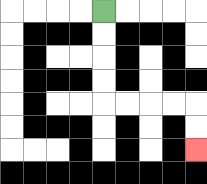{'start': '[4, 0]', 'end': '[8, 6]', 'path_directions': 'D,D,D,D,R,R,R,R,D,D', 'path_coordinates': '[[4, 0], [4, 1], [4, 2], [4, 3], [4, 4], [5, 4], [6, 4], [7, 4], [8, 4], [8, 5], [8, 6]]'}